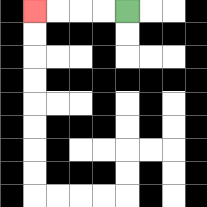{'start': '[5, 0]', 'end': '[1, 0]', 'path_directions': 'L,L,L,L', 'path_coordinates': '[[5, 0], [4, 0], [3, 0], [2, 0], [1, 0]]'}